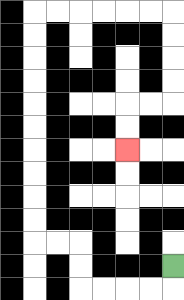{'start': '[7, 11]', 'end': '[5, 6]', 'path_directions': 'D,L,L,L,L,U,U,L,L,U,U,U,U,U,U,U,U,U,U,R,R,R,R,R,R,D,D,D,D,L,L,D,D', 'path_coordinates': '[[7, 11], [7, 12], [6, 12], [5, 12], [4, 12], [3, 12], [3, 11], [3, 10], [2, 10], [1, 10], [1, 9], [1, 8], [1, 7], [1, 6], [1, 5], [1, 4], [1, 3], [1, 2], [1, 1], [1, 0], [2, 0], [3, 0], [4, 0], [5, 0], [6, 0], [7, 0], [7, 1], [7, 2], [7, 3], [7, 4], [6, 4], [5, 4], [5, 5], [5, 6]]'}